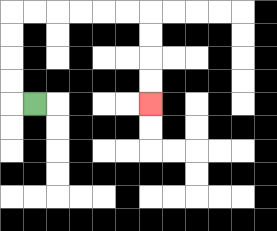{'start': '[1, 4]', 'end': '[6, 4]', 'path_directions': 'L,U,U,U,U,R,R,R,R,R,R,D,D,D,D', 'path_coordinates': '[[1, 4], [0, 4], [0, 3], [0, 2], [0, 1], [0, 0], [1, 0], [2, 0], [3, 0], [4, 0], [5, 0], [6, 0], [6, 1], [6, 2], [6, 3], [6, 4]]'}